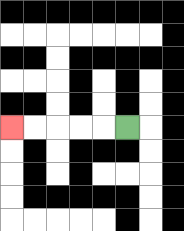{'start': '[5, 5]', 'end': '[0, 5]', 'path_directions': 'L,L,L,L,L', 'path_coordinates': '[[5, 5], [4, 5], [3, 5], [2, 5], [1, 5], [0, 5]]'}